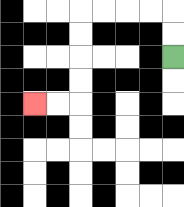{'start': '[7, 2]', 'end': '[1, 4]', 'path_directions': 'U,U,L,L,L,L,D,D,D,D,L,L', 'path_coordinates': '[[7, 2], [7, 1], [7, 0], [6, 0], [5, 0], [4, 0], [3, 0], [3, 1], [3, 2], [3, 3], [3, 4], [2, 4], [1, 4]]'}